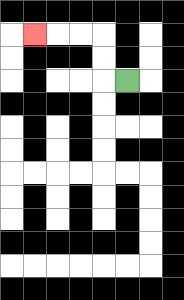{'start': '[5, 3]', 'end': '[1, 1]', 'path_directions': 'L,U,U,L,L,L', 'path_coordinates': '[[5, 3], [4, 3], [4, 2], [4, 1], [3, 1], [2, 1], [1, 1]]'}